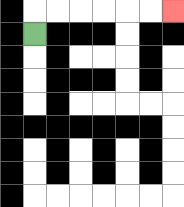{'start': '[1, 1]', 'end': '[7, 0]', 'path_directions': 'U,R,R,R,R,R,R', 'path_coordinates': '[[1, 1], [1, 0], [2, 0], [3, 0], [4, 0], [5, 0], [6, 0], [7, 0]]'}